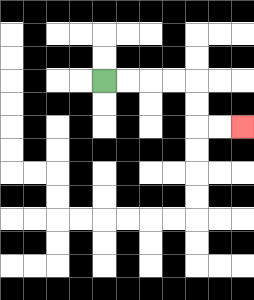{'start': '[4, 3]', 'end': '[10, 5]', 'path_directions': 'R,R,R,R,D,D,R,R', 'path_coordinates': '[[4, 3], [5, 3], [6, 3], [7, 3], [8, 3], [8, 4], [8, 5], [9, 5], [10, 5]]'}